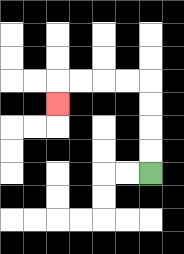{'start': '[6, 7]', 'end': '[2, 4]', 'path_directions': 'U,U,U,U,L,L,L,L,D', 'path_coordinates': '[[6, 7], [6, 6], [6, 5], [6, 4], [6, 3], [5, 3], [4, 3], [3, 3], [2, 3], [2, 4]]'}